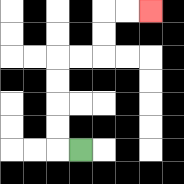{'start': '[3, 6]', 'end': '[6, 0]', 'path_directions': 'L,U,U,U,U,R,R,U,U,R,R', 'path_coordinates': '[[3, 6], [2, 6], [2, 5], [2, 4], [2, 3], [2, 2], [3, 2], [4, 2], [4, 1], [4, 0], [5, 0], [6, 0]]'}